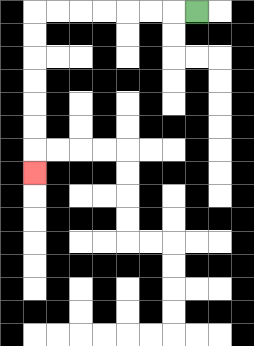{'start': '[8, 0]', 'end': '[1, 7]', 'path_directions': 'L,L,L,L,L,L,L,D,D,D,D,D,D,D', 'path_coordinates': '[[8, 0], [7, 0], [6, 0], [5, 0], [4, 0], [3, 0], [2, 0], [1, 0], [1, 1], [1, 2], [1, 3], [1, 4], [1, 5], [1, 6], [1, 7]]'}